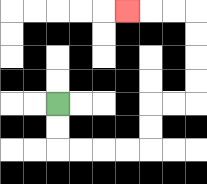{'start': '[2, 4]', 'end': '[5, 0]', 'path_directions': 'D,D,R,R,R,R,U,U,R,R,U,U,U,U,L,L,L', 'path_coordinates': '[[2, 4], [2, 5], [2, 6], [3, 6], [4, 6], [5, 6], [6, 6], [6, 5], [6, 4], [7, 4], [8, 4], [8, 3], [8, 2], [8, 1], [8, 0], [7, 0], [6, 0], [5, 0]]'}